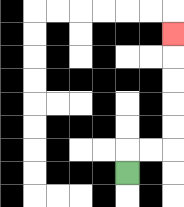{'start': '[5, 7]', 'end': '[7, 1]', 'path_directions': 'U,R,R,U,U,U,U,U', 'path_coordinates': '[[5, 7], [5, 6], [6, 6], [7, 6], [7, 5], [7, 4], [7, 3], [7, 2], [7, 1]]'}